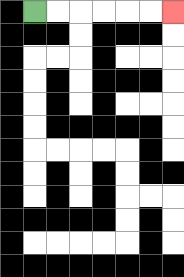{'start': '[1, 0]', 'end': '[7, 0]', 'path_directions': 'R,R,R,R,R,R', 'path_coordinates': '[[1, 0], [2, 0], [3, 0], [4, 0], [5, 0], [6, 0], [7, 0]]'}